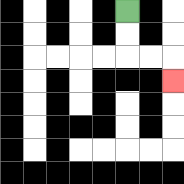{'start': '[5, 0]', 'end': '[7, 3]', 'path_directions': 'D,D,R,R,D', 'path_coordinates': '[[5, 0], [5, 1], [5, 2], [6, 2], [7, 2], [7, 3]]'}